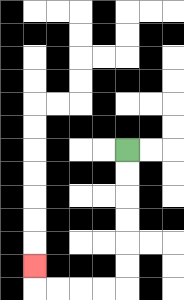{'start': '[5, 6]', 'end': '[1, 11]', 'path_directions': 'D,D,D,D,D,D,L,L,L,L,U', 'path_coordinates': '[[5, 6], [5, 7], [5, 8], [5, 9], [5, 10], [5, 11], [5, 12], [4, 12], [3, 12], [2, 12], [1, 12], [1, 11]]'}